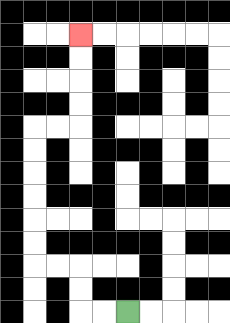{'start': '[5, 13]', 'end': '[3, 1]', 'path_directions': 'L,L,U,U,L,L,U,U,U,U,U,U,R,R,U,U,U,U', 'path_coordinates': '[[5, 13], [4, 13], [3, 13], [3, 12], [3, 11], [2, 11], [1, 11], [1, 10], [1, 9], [1, 8], [1, 7], [1, 6], [1, 5], [2, 5], [3, 5], [3, 4], [3, 3], [3, 2], [3, 1]]'}